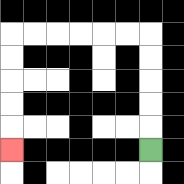{'start': '[6, 6]', 'end': '[0, 6]', 'path_directions': 'U,U,U,U,U,L,L,L,L,L,L,D,D,D,D,D', 'path_coordinates': '[[6, 6], [6, 5], [6, 4], [6, 3], [6, 2], [6, 1], [5, 1], [4, 1], [3, 1], [2, 1], [1, 1], [0, 1], [0, 2], [0, 3], [0, 4], [0, 5], [0, 6]]'}